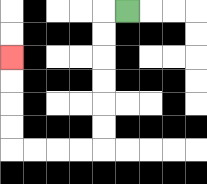{'start': '[5, 0]', 'end': '[0, 2]', 'path_directions': 'L,D,D,D,D,D,D,L,L,L,L,U,U,U,U', 'path_coordinates': '[[5, 0], [4, 0], [4, 1], [4, 2], [4, 3], [4, 4], [4, 5], [4, 6], [3, 6], [2, 6], [1, 6], [0, 6], [0, 5], [0, 4], [0, 3], [0, 2]]'}